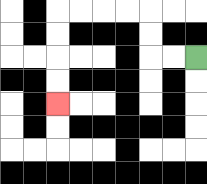{'start': '[8, 2]', 'end': '[2, 4]', 'path_directions': 'L,L,U,U,L,L,L,L,D,D,D,D', 'path_coordinates': '[[8, 2], [7, 2], [6, 2], [6, 1], [6, 0], [5, 0], [4, 0], [3, 0], [2, 0], [2, 1], [2, 2], [2, 3], [2, 4]]'}